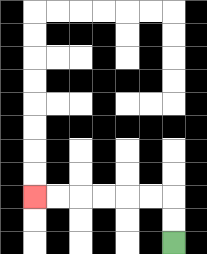{'start': '[7, 10]', 'end': '[1, 8]', 'path_directions': 'U,U,L,L,L,L,L,L', 'path_coordinates': '[[7, 10], [7, 9], [7, 8], [6, 8], [5, 8], [4, 8], [3, 8], [2, 8], [1, 8]]'}